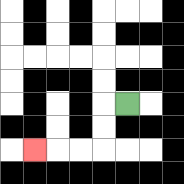{'start': '[5, 4]', 'end': '[1, 6]', 'path_directions': 'L,D,D,L,L,L', 'path_coordinates': '[[5, 4], [4, 4], [4, 5], [4, 6], [3, 6], [2, 6], [1, 6]]'}